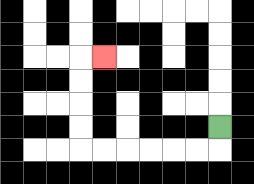{'start': '[9, 5]', 'end': '[4, 2]', 'path_directions': 'D,L,L,L,L,L,L,U,U,U,U,R', 'path_coordinates': '[[9, 5], [9, 6], [8, 6], [7, 6], [6, 6], [5, 6], [4, 6], [3, 6], [3, 5], [3, 4], [3, 3], [3, 2], [4, 2]]'}